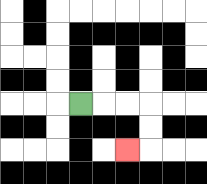{'start': '[3, 4]', 'end': '[5, 6]', 'path_directions': 'R,R,R,D,D,L', 'path_coordinates': '[[3, 4], [4, 4], [5, 4], [6, 4], [6, 5], [6, 6], [5, 6]]'}